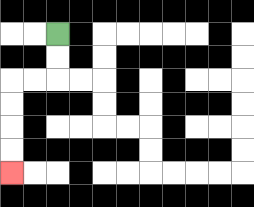{'start': '[2, 1]', 'end': '[0, 7]', 'path_directions': 'D,D,L,L,D,D,D,D', 'path_coordinates': '[[2, 1], [2, 2], [2, 3], [1, 3], [0, 3], [0, 4], [0, 5], [0, 6], [0, 7]]'}